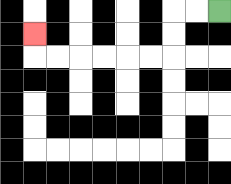{'start': '[9, 0]', 'end': '[1, 1]', 'path_directions': 'L,L,D,D,L,L,L,L,L,L,U', 'path_coordinates': '[[9, 0], [8, 0], [7, 0], [7, 1], [7, 2], [6, 2], [5, 2], [4, 2], [3, 2], [2, 2], [1, 2], [1, 1]]'}